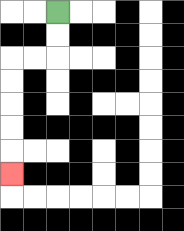{'start': '[2, 0]', 'end': '[0, 7]', 'path_directions': 'D,D,L,L,D,D,D,D,D', 'path_coordinates': '[[2, 0], [2, 1], [2, 2], [1, 2], [0, 2], [0, 3], [0, 4], [0, 5], [0, 6], [0, 7]]'}